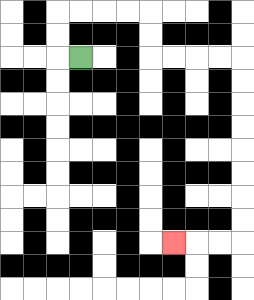{'start': '[3, 2]', 'end': '[7, 10]', 'path_directions': 'L,U,U,R,R,R,R,D,D,R,R,R,R,D,D,D,D,D,D,D,D,L,L,L', 'path_coordinates': '[[3, 2], [2, 2], [2, 1], [2, 0], [3, 0], [4, 0], [5, 0], [6, 0], [6, 1], [6, 2], [7, 2], [8, 2], [9, 2], [10, 2], [10, 3], [10, 4], [10, 5], [10, 6], [10, 7], [10, 8], [10, 9], [10, 10], [9, 10], [8, 10], [7, 10]]'}